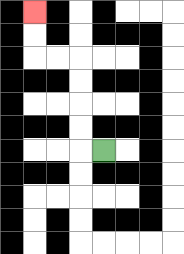{'start': '[4, 6]', 'end': '[1, 0]', 'path_directions': 'L,U,U,U,U,L,L,U,U', 'path_coordinates': '[[4, 6], [3, 6], [3, 5], [3, 4], [3, 3], [3, 2], [2, 2], [1, 2], [1, 1], [1, 0]]'}